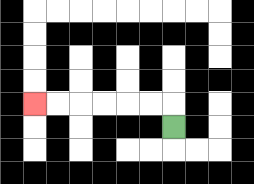{'start': '[7, 5]', 'end': '[1, 4]', 'path_directions': 'U,L,L,L,L,L,L', 'path_coordinates': '[[7, 5], [7, 4], [6, 4], [5, 4], [4, 4], [3, 4], [2, 4], [1, 4]]'}